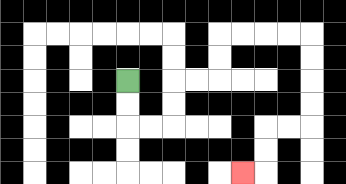{'start': '[5, 3]', 'end': '[10, 7]', 'path_directions': 'D,D,R,R,U,U,R,R,U,U,R,R,R,R,D,D,D,D,L,L,D,D,L', 'path_coordinates': '[[5, 3], [5, 4], [5, 5], [6, 5], [7, 5], [7, 4], [7, 3], [8, 3], [9, 3], [9, 2], [9, 1], [10, 1], [11, 1], [12, 1], [13, 1], [13, 2], [13, 3], [13, 4], [13, 5], [12, 5], [11, 5], [11, 6], [11, 7], [10, 7]]'}